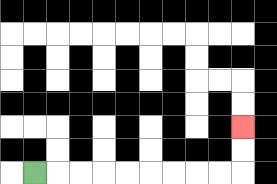{'start': '[1, 7]', 'end': '[10, 5]', 'path_directions': 'R,R,R,R,R,R,R,R,R,U,U', 'path_coordinates': '[[1, 7], [2, 7], [3, 7], [4, 7], [5, 7], [6, 7], [7, 7], [8, 7], [9, 7], [10, 7], [10, 6], [10, 5]]'}